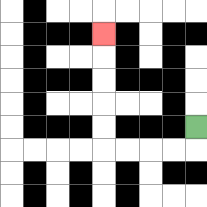{'start': '[8, 5]', 'end': '[4, 1]', 'path_directions': 'D,L,L,L,L,U,U,U,U,U', 'path_coordinates': '[[8, 5], [8, 6], [7, 6], [6, 6], [5, 6], [4, 6], [4, 5], [4, 4], [4, 3], [4, 2], [4, 1]]'}